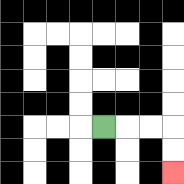{'start': '[4, 5]', 'end': '[7, 7]', 'path_directions': 'R,R,R,D,D', 'path_coordinates': '[[4, 5], [5, 5], [6, 5], [7, 5], [7, 6], [7, 7]]'}